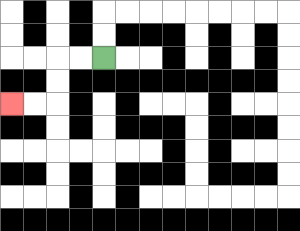{'start': '[4, 2]', 'end': '[0, 4]', 'path_directions': 'L,L,D,D,L,L', 'path_coordinates': '[[4, 2], [3, 2], [2, 2], [2, 3], [2, 4], [1, 4], [0, 4]]'}